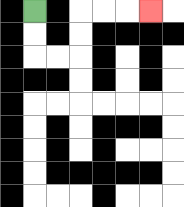{'start': '[1, 0]', 'end': '[6, 0]', 'path_directions': 'D,D,R,R,U,U,R,R,R', 'path_coordinates': '[[1, 0], [1, 1], [1, 2], [2, 2], [3, 2], [3, 1], [3, 0], [4, 0], [5, 0], [6, 0]]'}